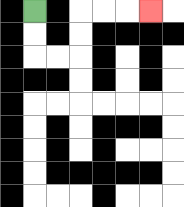{'start': '[1, 0]', 'end': '[6, 0]', 'path_directions': 'D,D,R,R,U,U,R,R,R', 'path_coordinates': '[[1, 0], [1, 1], [1, 2], [2, 2], [3, 2], [3, 1], [3, 0], [4, 0], [5, 0], [6, 0]]'}